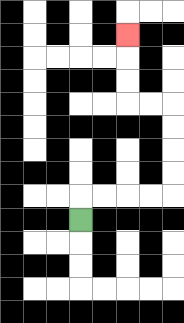{'start': '[3, 9]', 'end': '[5, 1]', 'path_directions': 'U,R,R,R,R,U,U,U,U,L,L,U,U,U', 'path_coordinates': '[[3, 9], [3, 8], [4, 8], [5, 8], [6, 8], [7, 8], [7, 7], [7, 6], [7, 5], [7, 4], [6, 4], [5, 4], [5, 3], [5, 2], [5, 1]]'}